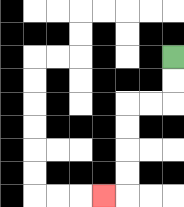{'start': '[7, 2]', 'end': '[4, 8]', 'path_directions': 'D,D,L,L,D,D,D,D,L', 'path_coordinates': '[[7, 2], [7, 3], [7, 4], [6, 4], [5, 4], [5, 5], [5, 6], [5, 7], [5, 8], [4, 8]]'}